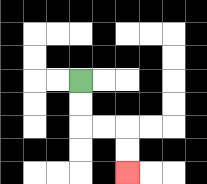{'start': '[3, 3]', 'end': '[5, 7]', 'path_directions': 'D,D,R,R,D,D', 'path_coordinates': '[[3, 3], [3, 4], [3, 5], [4, 5], [5, 5], [5, 6], [5, 7]]'}